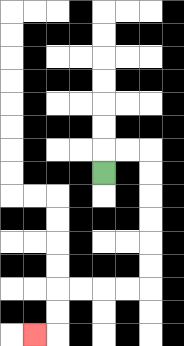{'start': '[4, 7]', 'end': '[1, 14]', 'path_directions': 'U,R,R,D,D,D,D,D,D,L,L,L,L,D,D,L', 'path_coordinates': '[[4, 7], [4, 6], [5, 6], [6, 6], [6, 7], [6, 8], [6, 9], [6, 10], [6, 11], [6, 12], [5, 12], [4, 12], [3, 12], [2, 12], [2, 13], [2, 14], [1, 14]]'}